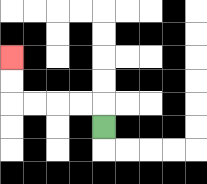{'start': '[4, 5]', 'end': '[0, 2]', 'path_directions': 'U,L,L,L,L,U,U', 'path_coordinates': '[[4, 5], [4, 4], [3, 4], [2, 4], [1, 4], [0, 4], [0, 3], [0, 2]]'}